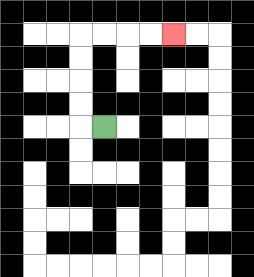{'start': '[4, 5]', 'end': '[7, 1]', 'path_directions': 'L,U,U,U,U,R,R,R,R', 'path_coordinates': '[[4, 5], [3, 5], [3, 4], [3, 3], [3, 2], [3, 1], [4, 1], [5, 1], [6, 1], [7, 1]]'}